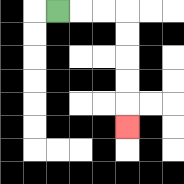{'start': '[2, 0]', 'end': '[5, 5]', 'path_directions': 'R,R,R,D,D,D,D,D', 'path_coordinates': '[[2, 0], [3, 0], [4, 0], [5, 0], [5, 1], [5, 2], [5, 3], [5, 4], [5, 5]]'}